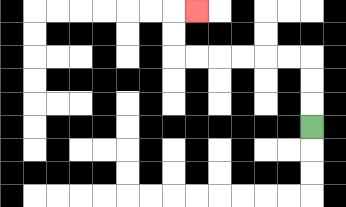{'start': '[13, 5]', 'end': '[8, 0]', 'path_directions': 'U,U,U,L,L,L,L,L,L,U,U,R', 'path_coordinates': '[[13, 5], [13, 4], [13, 3], [13, 2], [12, 2], [11, 2], [10, 2], [9, 2], [8, 2], [7, 2], [7, 1], [7, 0], [8, 0]]'}